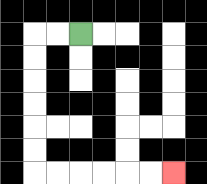{'start': '[3, 1]', 'end': '[7, 7]', 'path_directions': 'L,L,D,D,D,D,D,D,R,R,R,R,R,R', 'path_coordinates': '[[3, 1], [2, 1], [1, 1], [1, 2], [1, 3], [1, 4], [1, 5], [1, 6], [1, 7], [2, 7], [3, 7], [4, 7], [5, 7], [6, 7], [7, 7]]'}